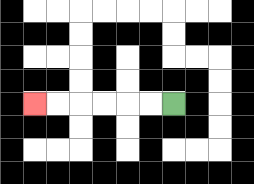{'start': '[7, 4]', 'end': '[1, 4]', 'path_directions': 'L,L,L,L,L,L', 'path_coordinates': '[[7, 4], [6, 4], [5, 4], [4, 4], [3, 4], [2, 4], [1, 4]]'}